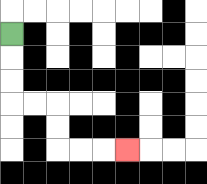{'start': '[0, 1]', 'end': '[5, 6]', 'path_directions': 'D,D,D,R,R,D,D,R,R,R', 'path_coordinates': '[[0, 1], [0, 2], [0, 3], [0, 4], [1, 4], [2, 4], [2, 5], [2, 6], [3, 6], [4, 6], [5, 6]]'}